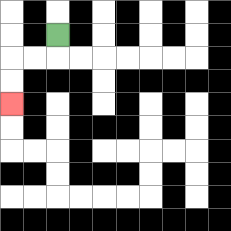{'start': '[2, 1]', 'end': '[0, 4]', 'path_directions': 'D,L,L,D,D', 'path_coordinates': '[[2, 1], [2, 2], [1, 2], [0, 2], [0, 3], [0, 4]]'}